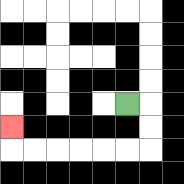{'start': '[5, 4]', 'end': '[0, 5]', 'path_directions': 'R,D,D,L,L,L,L,L,L,U', 'path_coordinates': '[[5, 4], [6, 4], [6, 5], [6, 6], [5, 6], [4, 6], [3, 6], [2, 6], [1, 6], [0, 6], [0, 5]]'}